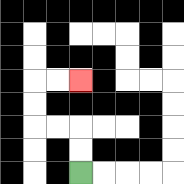{'start': '[3, 7]', 'end': '[3, 3]', 'path_directions': 'U,U,L,L,U,U,R,R', 'path_coordinates': '[[3, 7], [3, 6], [3, 5], [2, 5], [1, 5], [1, 4], [1, 3], [2, 3], [3, 3]]'}